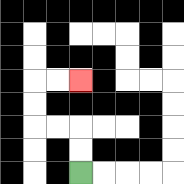{'start': '[3, 7]', 'end': '[3, 3]', 'path_directions': 'U,U,L,L,U,U,R,R', 'path_coordinates': '[[3, 7], [3, 6], [3, 5], [2, 5], [1, 5], [1, 4], [1, 3], [2, 3], [3, 3]]'}